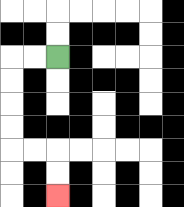{'start': '[2, 2]', 'end': '[2, 8]', 'path_directions': 'L,L,D,D,D,D,R,R,D,D', 'path_coordinates': '[[2, 2], [1, 2], [0, 2], [0, 3], [0, 4], [0, 5], [0, 6], [1, 6], [2, 6], [2, 7], [2, 8]]'}